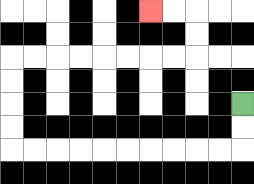{'start': '[10, 4]', 'end': '[6, 0]', 'path_directions': 'D,D,L,L,L,L,L,L,L,L,L,L,U,U,U,U,R,R,R,R,R,R,R,R,U,U,L,L', 'path_coordinates': '[[10, 4], [10, 5], [10, 6], [9, 6], [8, 6], [7, 6], [6, 6], [5, 6], [4, 6], [3, 6], [2, 6], [1, 6], [0, 6], [0, 5], [0, 4], [0, 3], [0, 2], [1, 2], [2, 2], [3, 2], [4, 2], [5, 2], [6, 2], [7, 2], [8, 2], [8, 1], [8, 0], [7, 0], [6, 0]]'}